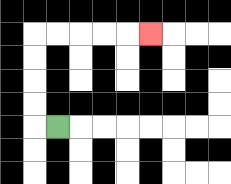{'start': '[2, 5]', 'end': '[6, 1]', 'path_directions': 'L,U,U,U,U,R,R,R,R,R', 'path_coordinates': '[[2, 5], [1, 5], [1, 4], [1, 3], [1, 2], [1, 1], [2, 1], [3, 1], [4, 1], [5, 1], [6, 1]]'}